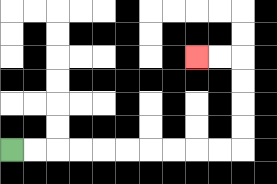{'start': '[0, 6]', 'end': '[8, 2]', 'path_directions': 'R,R,R,R,R,R,R,R,R,R,U,U,U,U,L,L', 'path_coordinates': '[[0, 6], [1, 6], [2, 6], [3, 6], [4, 6], [5, 6], [6, 6], [7, 6], [8, 6], [9, 6], [10, 6], [10, 5], [10, 4], [10, 3], [10, 2], [9, 2], [8, 2]]'}